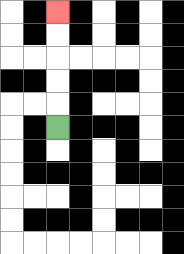{'start': '[2, 5]', 'end': '[2, 0]', 'path_directions': 'U,U,U,U,U', 'path_coordinates': '[[2, 5], [2, 4], [2, 3], [2, 2], [2, 1], [2, 0]]'}